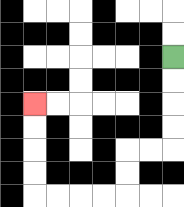{'start': '[7, 2]', 'end': '[1, 4]', 'path_directions': 'D,D,D,D,L,L,D,D,L,L,L,L,U,U,U,U', 'path_coordinates': '[[7, 2], [7, 3], [7, 4], [7, 5], [7, 6], [6, 6], [5, 6], [5, 7], [5, 8], [4, 8], [3, 8], [2, 8], [1, 8], [1, 7], [1, 6], [1, 5], [1, 4]]'}